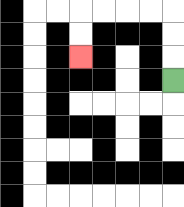{'start': '[7, 3]', 'end': '[3, 2]', 'path_directions': 'U,U,U,L,L,L,L,D,D', 'path_coordinates': '[[7, 3], [7, 2], [7, 1], [7, 0], [6, 0], [5, 0], [4, 0], [3, 0], [3, 1], [3, 2]]'}